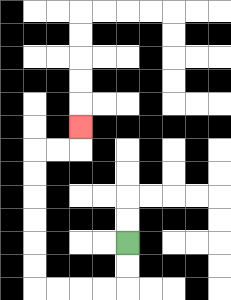{'start': '[5, 10]', 'end': '[3, 5]', 'path_directions': 'D,D,L,L,L,L,U,U,U,U,U,U,R,R,U', 'path_coordinates': '[[5, 10], [5, 11], [5, 12], [4, 12], [3, 12], [2, 12], [1, 12], [1, 11], [1, 10], [1, 9], [1, 8], [1, 7], [1, 6], [2, 6], [3, 6], [3, 5]]'}